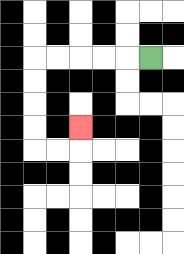{'start': '[6, 2]', 'end': '[3, 5]', 'path_directions': 'L,L,L,L,L,D,D,D,D,R,R,U', 'path_coordinates': '[[6, 2], [5, 2], [4, 2], [3, 2], [2, 2], [1, 2], [1, 3], [1, 4], [1, 5], [1, 6], [2, 6], [3, 6], [3, 5]]'}